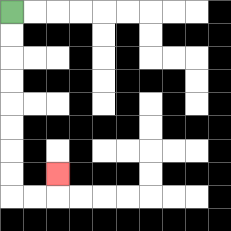{'start': '[0, 0]', 'end': '[2, 7]', 'path_directions': 'D,D,D,D,D,D,D,D,R,R,U', 'path_coordinates': '[[0, 0], [0, 1], [0, 2], [0, 3], [0, 4], [0, 5], [0, 6], [0, 7], [0, 8], [1, 8], [2, 8], [2, 7]]'}